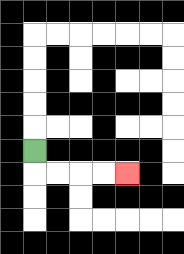{'start': '[1, 6]', 'end': '[5, 7]', 'path_directions': 'D,R,R,R,R', 'path_coordinates': '[[1, 6], [1, 7], [2, 7], [3, 7], [4, 7], [5, 7]]'}